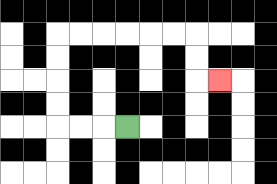{'start': '[5, 5]', 'end': '[9, 3]', 'path_directions': 'L,L,L,U,U,U,U,R,R,R,R,R,R,D,D,R', 'path_coordinates': '[[5, 5], [4, 5], [3, 5], [2, 5], [2, 4], [2, 3], [2, 2], [2, 1], [3, 1], [4, 1], [5, 1], [6, 1], [7, 1], [8, 1], [8, 2], [8, 3], [9, 3]]'}